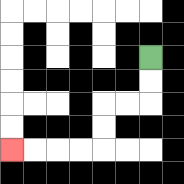{'start': '[6, 2]', 'end': '[0, 6]', 'path_directions': 'D,D,L,L,D,D,L,L,L,L', 'path_coordinates': '[[6, 2], [6, 3], [6, 4], [5, 4], [4, 4], [4, 5], [4, 6], [3, 6], [2, 6], [1, 6], [0, 6]]'}